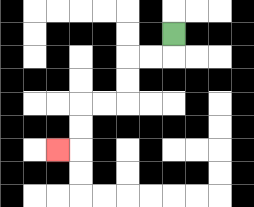{'start': '[7, 1]', 'end': '[2, 6]', 'path_directions': 'D,L,L,D,D,L,L,D,D,L', 'path_coordinates': '[[7, 1], [7, 2], [6, 2], [5, 2], [5, 3], [5, 4], [4, 4], [3, 4], [3, 5], [3, 6], [2, 6]]'}